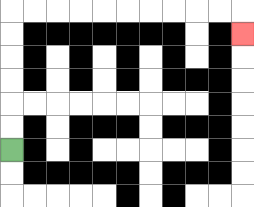{'start': '[0, 6]', 'end': '[10, 1]', 'path_directions': 'U,U,U,U,U,U,R,R,R,R,R,R,R,R,R,R,D', 'path_coordinates': '[[0, 6], [0, 5], [0, 4], [0, 3], [0, 2], [0, 1], [0, 0], [1, 0], [2, 0], [3, 0], [4, 0], [5, 0], [6, 0], [7, 0], [8, 0], [9, 0], [10, 0], [10, 1]]'}